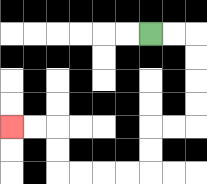{'start': '[6, 1]', 'end': '[0, 5]', 'path_directions': 'R,R,D,D,D,D,L,L,D,D,L,L,L,L,U,U,L,L', 'path_coordinates': '[[6, 1], [7, 1], [8, 1], [8, 2], [8, 3], [8, 4], [8, 5], [7, 5], [6, 5], [6, 6], [6, 7], [5, 7], [4, 7], [3, 7], [2, 7], [2, 6], [2, 5], [1, 5], [0, 5]]'}